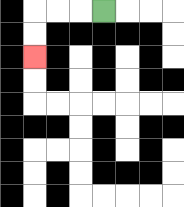{'start': '[4, 0]', 'end': '[1, 2]', 'path_directions': 'L,L,L,D,D', 'path_coordinates': '[[4, 0], [3, 0], [2, 0], [1, 0], [1, 1], [1, 2]]'}